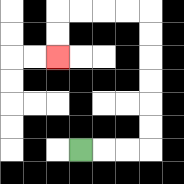{'start': '[3, 6]', 'end': '[2, 2]', 'path_directions': 'R,R,R,U,U,U,U,U,U,L,L,L,L,D,D', 'path_coordinates': '[[3, 6], [4, 6], [5, 6], [6, 6], [6, 5], [6, 4], [6, 3], [6, 2], [6, 1], [6, 0], [5, 0], [4, 0], [3, 0], [2, 0], [2, 1], [2, 2]]'}